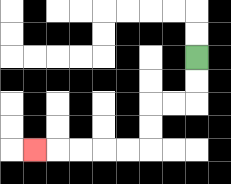{'start': '[8, 2]', 'end': '[1, 6]', 'path_directions': 'D,D,L,L,D,D,L,L,L,L,L', 'path_coordinates': '[[8, 2], [8, 3], [8, 4], [7, 4], [6, 4], [6, 5], [6, 6], [5, 6], [4, 6], [3, 6], [2, 6], [1, 6]]'}